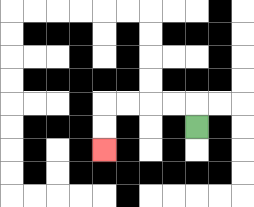{'start': '[8, 5]', 'end': '[4, 6]', 'path_directions': 'U,L,L,L,L,D,D', 'path_coordinates': '[[8, 5], [8, 4], [7, 4], [6, 4], [5, 4], [4, 4], [4, 5], [4, 6]]'}